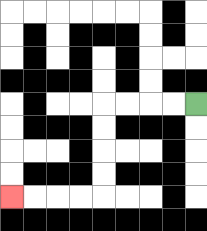{'start': '[8, 4]', 'end': '[0, 8]', 'path_directions': 'L,L,L,L,D,D,D,D,L,L,L,L', 'path_coordinates': '[[8, 4], [7, 4], [6, 4], [5, 4], [4, 4], [4, 5], [4, 6], [4, 7], [4, 8], [3, 8], [2, 8], [1, 8], [0, 8]]'}